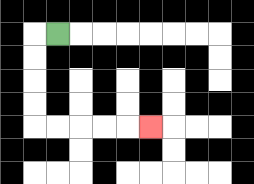{'start': '[2, 1]', 'end': '[6, 5]', 'path_directions': 'L,D,D,D,D,R,R,R,R,R', 'path_coordinates': '[[2, 1], [1, 1], [1, 2], [1, 3], [1, 4], [1, 5], [2, 5], [3, 5], [4, 5], [5, 5], [6, 5]]'}